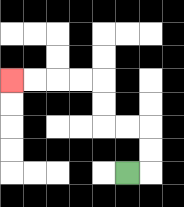{'start': '[5, 7]', 'end': '[0, 3]', 'path_directions': 'R,U,U,L,L,U,U,L,L,L,L', 'path_coordinates': '[[5, 7], [6, 7], [6, 6], [6, 5], [5, 5], [4, 5], [4, 4], [4, 3], [3, 3], [2, 3], [1, 3], [0, 3]]'}